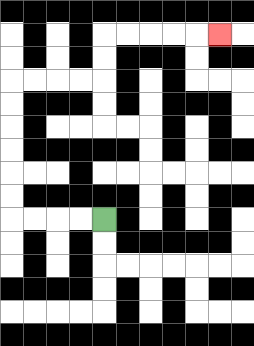{'start': '[4, 9]', 'end': '[9, 1]', 'path_directions': 'L,L,L,L,U,U,U,U,U,U,R,R,R,R,U,U,R,R,R,R,R', 'path_coordinates': '[[4, 9], [3, 9], [2, 9], [1, 9], [0, 9], [0, 8], [0, 7], [0, 6], [0, 5], [0, 4], [0, 3], [1, 3], [2, 3], [3, 3], [4, 3], [4, 2], [4, 1], [5, 1], [6, 1], [7, 1], [8, 1], [9, 1]]'}